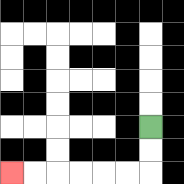{'start': '[6, 5]', 'end': '[0, 7]', 'path_directions': 'D,D,L,L,L,L,L,L', 'path_coordinates': '[[6, 5], [6, 6], [6, 7], [5, 7], [4, 7], [3, 7], [2, 7], [1, 7], [0, 7]]'}